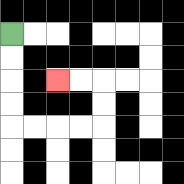{'start': '[0, 1]', 'end': '[2, 3]', 'path_directions': 'D,D,D,D,R,R,R,R,U,U,L,L', 'path_coordinates': '[[0, 1], [0, 2], [0, 3], [0, 4], [0, 5], [1, 5], [2, 5], [3, 5], [4, 5], [4, 4], [4, 3], [3, 3], [2, 3]]'}